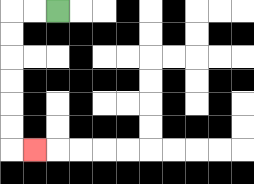{'start': '[2, 0]', 'end': '[1, 6]', 'path_directions': 'L,L,D,D,D,D,D,D,R', 'path_coordinates': '[[2, 0], [1, 0], [0, 0], [0, 1], [0, 2], [0, 3], [0, 4], [0, 5], [0, 6], [1, 6]]'}